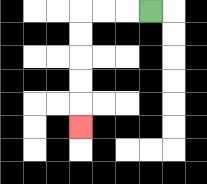{'start': '[6, 0]', 'end': '[3, 5]', 'path_directions': 'L,L,L,D,D,D,D,D', 'path_coordinates': '[[6, 0], [5, 0], [4, 0], [3, 0], [3, 1], [3, 2], [3, 3], [3, 4], [3, 5]]'}